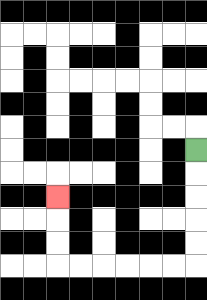{'start': '[8, 6]', 'end': '[2, 8]', 'path_directions': 'D,D,D,D,D,L,L,L,L,L,L,U,U,U', 'path_coordinates': '[[8, 6], [8, 7], [8, 8], [8, 9], [8, 10], [8, 11], [7, 11], [6, 11], [5, 11], [4, 11], [3, 11], [2, 11], [2, 10], [2, 9], [2, 8]]'}